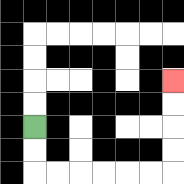{'start': '[1, 5]', 'end': '[7, 3]', 'path_directions': 'D,D,R,R,R,R,R,R,U,U,U,U', 'path_coordinates': '[[1, 5], [1, 6], [1, 7], [2, 7], [3, 7], [4, 7], [5, 7], [6, 7], [7, 7], [7, 6], [7, 5], [7, 4], [7, 3]]'}